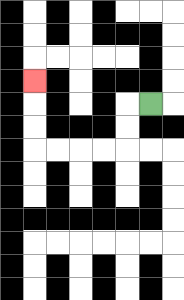{'start': '[6, 4]', 'end': '[1, 3]', 'path_directions': 'L,D,D,L,L,L,L,U,U,U', 'path_coordinates': '[[6, 4], [5, 4], [5, 5], [5, 6], [4, 6], [3, 6], [2, 6], [1, 6], [1, 5], [1, 4], [1, 3]]'}